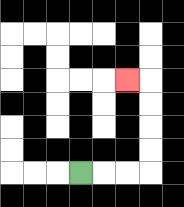{'start': '[3, 7]', 'end': '[5, 3]', 'path_directions': 'R,R,R,U,U,U,U,L', 'path_coordinates': '[[3, 7], [4, 7], [5, 7], [6, 7], [6, 6], [6, 5], [6, 4], [6, 3], [5, 3]]'}